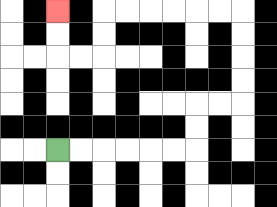{'start': '[2, 6]', 'end': '[2, 0]', 'path_directions': 'R,R,R,R,R,R,U,U,R,R,U,U,U,U,L,L,L,L,L,L,D,D,L,L,U,U', 'path_coordinates': '[[2, 6], [3, 6], [4, 6], [5, 6], [6, 6], [7, 6], [8, 6], [8, 5], [8, 4], [9, 4], [10, 4], [10, 3], [10, 2], [10, 1], [10, 0], [9, 0], [8, 0], [7, 0], [6, 0], [5, 0], [4, 0], [4, 1], [4, 2], [3, 2], [2, 2], [2, 1], [2, 0]]'}